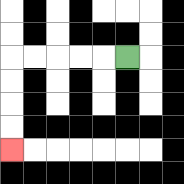{'start': '[5, 2]', 'end': '[0, 6]', 'path_directions': 'L,L,L,L,L,D,D,D,D', 'path_coordinates': '[[5, 2], [4, 2], [3, 2], [2, 2], [1, 2], [0, 2], [0, 3], [0, 4], [0, 5], [0, 6]]'}